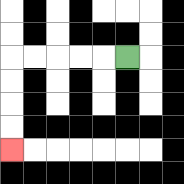{'start': '[5, 2]', 'end': '[0, 6]', 'path_directions': 'L,L,L,L,L,D,D,D,D', 'path_coordinates': '[[5, 2], [4, 2], [3, 2], [2, 2], [1, 2], [0, 2], [0, 3], [0, 4], [0, 5], [0, 6]]'}